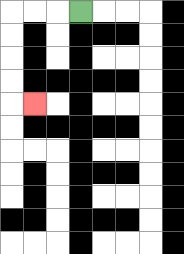{'start': '[3, 0]', 'end': '[1, 4]', 'path_directions': 'L,L,L,D,D,D,D,R', 'path_coordinates': '[[3, 0], [2, 0], [1, 0], [0, 0], [0, 1], [0, 2], [0, 3], [0, 4], [1, 4]]'}